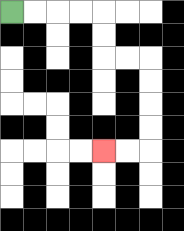{'start': '[0, 0]', 'end': '[4, 6]', 'path_directions': 'R,R,R,R,D,D,R,R,D,D,D,D,L,L', 'path_coordinates': '[[0, 0], [1, 0], [2, 0], [3, 0], [4, 0], [4, 1], [4, 2], [5, 2], [6, 2], [6, 3], [6, 4], [6, 5], [6, 6], [5, 6], [4, 6]]'}